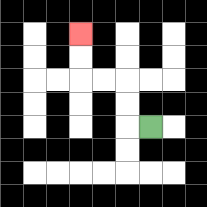{'start': '[6, 5]', 'end': '[3, 1]', 'path_directions': 'L,U,U,L,L,U,U', 'path_coordinates': '[[6, 5], [5, 5], [5, 4], [5, 3], [4, 3], [3, 3], [3, 2], [3, 1]]'}